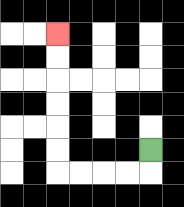{'start': '[6, 6]', 'end': '[2, 1]', 'path_directions': 'D,L,L,L,L,U,U,U,U,U,U', 'path_coordinates': '[[6, 6], [6, 7], [5, 7], [4, 7], [3, 7], [2, 7], [2, 6], [2, 5], [2, 4], [2, 3], [2, 2], [2, 1]]'}